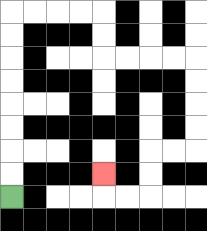{'start': '[0, 8]', 'end': '[4, 7]', 'path_directions': 'U,U,U,U,U,U,U,U,R,R,R,R,D,D,R,R,R,R,D,D,D,D,L,L,D,D,L,L,U', 'path_coordinates': '[[0, 8], [0, 7], [0, 6], [0, 5], [0, 4], [0, 3], [0, 2], [0, 1], [0, 0], [1, 0], [2, 0], [3, 0], [4, 0], [4, 1], [4, 2], [5, 2], [6, 2], [7, 2], [8, 2], [8, 3], [8, 4], [8, 5], [8, 6], [7, 6], [6, 6], [6, 7], [6, 8], [5, 8], [4, 8], [4, 7]]'}